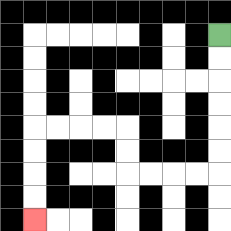{'start': '[9, 1]', 'end': '[1, 9]', 'path_directions': 'D,D,D,D,D,D,L,L,L,L,U,U,L,L,L,L,D,D,D,D', 'path_coordinates': '[[9, 1], [9, 2], [9, 3], [9, 4], [9, 5], [9, 6], [9, 7], [8, 7], [7, 7], [6, 7], [5, 7], [5, 6], [5, 5], [4, 5], [3, 5], [2, 5], [1, 5], [1, 6], [1, 7], [1, 8], [1, 9]]'}